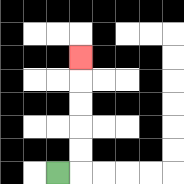{'start': '[2, 7]', 'end': '[3, 2]', 'path_directions': 'R,U,U,U,U,U', 'path_coordinates': '[[2, 7], [3, 7], [3, 6], [3, 5], [3, 4], [3, 3], [3, 2]]'}